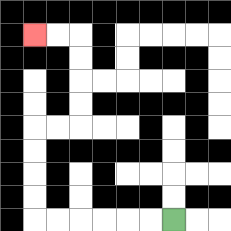{'start': '[7, 9]', 'end': '[1, 1]', 'path_directions': 'L,L,L,L,L,L,U,U,U,U,R,R,U,U,U,U,L,L', 'path_coordinates': '[[7, 9], [6, 9], [5, 9], [4, 9], [3, 9], [2, 9], [1, 9], [1, 8], [1, 7], [1, 6], [1, 5], [2, 5], [3, 5], [3, 4], [3, 3], [3, 2], [3, 1], [2, 1], [1, 1]]'}